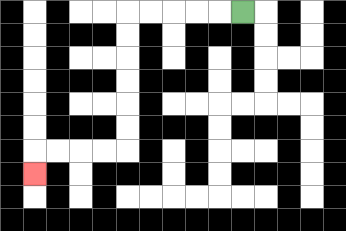{'start': '[10, 0]', 'end': '[1, 7]', 'path_directions': 'L,L,L,L,L,D,D,D,D,D,D,L,L,L,L,D', 'path_coordinates': '[[10, 0], [9, 0], [8, 0], [7, 0], [6, 0], [5, 0], [5, 1], [5, 2], [5, 3], [5, 4], [5, 5], [5, 6], [4, 6], [3, 6], [2, 6], [1, 6], [1, 7]]'}